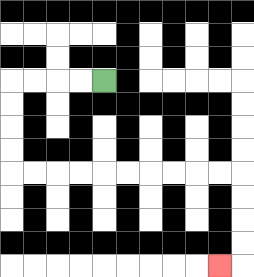{'start': '[4, 3]', 'end': '[9, 11]', 'path_directions': 'L,L,L,L,D,D,D,D,R,R,R,R,R,R,R,R,R,R,D,D,D,D,L', 'path_coordinates': '[[4, 3], [3, 3], [2, 3], [1, 3], [0, 3], [0, 4], [0, 5], [0, 6], [0, 7], [1, 7], [2, 7], [3, 7], [4, 7], [5, 7], [6, 7], [7, 7], [8, 7], [9, 7], [10, 7], [10, 8], [10, 9], [10, 10], [10, 11], [9, 11]]'}